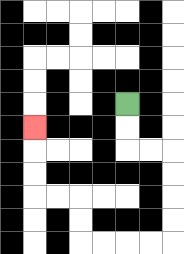{'start': '[5, 4]', 'end': '[1, 5]', 'path_directions': 'D,D,R,R,D,D,D,D,L,L,L,L,U,U,L,L,U,U,U', 'path_coordinates': '[[5, 4], [5, 5], [5, 6], [6, 6], [7, 6], [7, 7], [7, 8], [7, 9], [7, 10], [6, 10], [5, 10], [4, 10], [3, 10], [3, 9], [3, 8], [2, 8], [1, 8], [1, 7], [1, 6], [1, 5]]'}